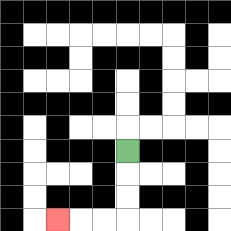{'start': '[5, 6]', 'end': '[2, 9]', 'path_directions': 'D,D,D,L,L,L', 'path_coordinates': '[[5, 6], [5, 7], [5, 8], [5, 9], [4, 9], [3, 9], [2, 9]]'}